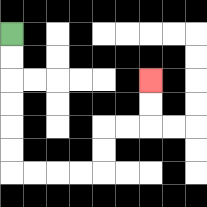{'start': '[0, 1]', 'end': '[6, 3]', 'path_directions': 'D,D,D,D,D,D,R,R,R,R,U,U,R,R,U,U', 'path_coordinates': '[[0, 1], [0, 2], [0, 3], [0, 4], [0, 5], [0, 6], [0, 7], [1, 7], [2, 7], [3, 7], [4, 7], [4, 6], [4, 5], [5, 5], [6, 5], [6, 4], [6, 3]]'}